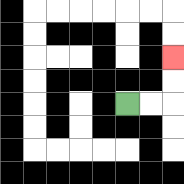{'start': '[5, 4]', 'end': '[7, 2]', 'path_directions': 'R,R,U,U', 'path_coordinates': '[[5, 4], [6, 4], [7, 4], [7, 3], [7, 2]]'}